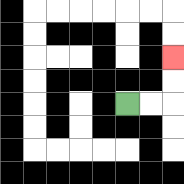{'start': '[5, 4]', 'end': '[7, 2]', 'path_directions': 'R,R,U,U', 'path_coordinates': '[[5, 4], [6, 4], [7, 4], [7, 3], [7, 2]]'}